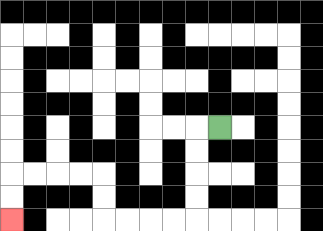{'start': '[9, 5]', 'end': '[0, 9]', 'path_directions': 'L,D,D,D,D,L,L,L,L,U,U,L,L,L,L,D,D', 'path_coordinates': '[[9, 5], [8, 5], [8, 6], [8, 7], [8, 8], [8, 9], [7, 9], [6, 9], [5, 9], [4, 9], [4, 8], [4, 7], [3, 7], [2, 7], [1, 7], [0, 7], [0, 8], [0, 9]]'}